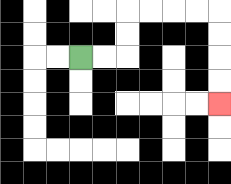{'start': '[3, 2]', 'end': '[9, 4]', 'path_directions': 'R,R,U,U,R,R,R,R,D,D,D,D', 'path_coordinates': '[[3, 2], [4, 2], [5, 2], [5, 1], [5, 0], [6, 0], [7, 0], [8, 0], [9, 0], [9, 1], [9, 2], [9, 3], [9, 4]]'}